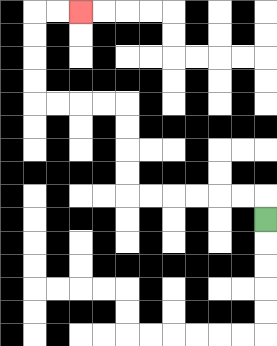{'start': '[11, 9]', 'end': '[3, 0]', 'path_directions': 'U,L,L,L,L,L,L,U,U,U,U,L,L,L,L,U,U,U,U,R,R', 'path_coordinates': '[[11, 9], [11, 8], [10, 8], [9, 8], [8, 8], [7, 8], [6, 8], [5, 8], [5, 7], [5, 6], [5, 5], [5, 4], [4, 4], [3, 4], [2, 4], [1, 4], [1, 3], [1, 2], [1, 1], [1, 0], [2, 0], [3, 0]]'}